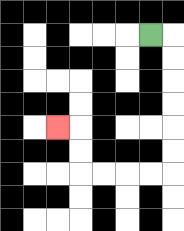{'start': '[6, 1]', 'end': '[2, 5]', 'path_directions': 'R,D,D,D,D,D,D,L,L,L,L,U,U,L', 'path_coordinates': '[[6, 1], [7, 1], [7, 2], [7, 3], [7, 4], [7, 5], [7, 6], [7, 7], [6, 7], [5, 7], [4, 7], [3, 7], [3, 6], [3, 5], [2, 5]]'}